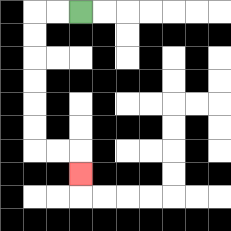{'start': '[3, 0]', 'end': '[3, 7]', 'path_directions': 'L,L,D,D,D,D,D,D,R,R,D', 'path_coordinates': '[[3, 0], [2, 0], [1, 0], [1, 1], [1, 2], [1, 3], [1, 4], [1, 5], [1, 6], [2, 6], [3, 6], [3, 7]]'}